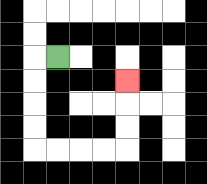{'start': '[2, 2]', 'end': '[5, 3]', 'path_directions': 'L,D,D,D,D,R,R,R,R,U,U,U', 'path_coordinates': '[[2, 2], [1, 2], [1, 3], [1, 4], [1, 5], [1, 6], [2, 6], [3, 6], [4, 6], [5, 6], [5, 5], [5, 4], [5, 3]]'}